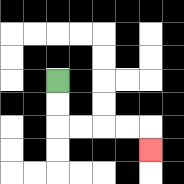{'start': '[2, 3]', 'end': '[6, 6]', 'path_directions': 'D,D,R,R,R,R,D', 'path_coordinates': '[[2, 3], [2, 4], [2, 5], [3, 5], [4, 5], [5, 5], [6, 5], [6, 6]]'}